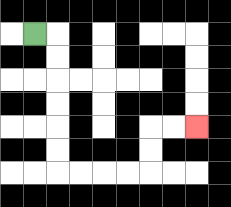{'start': '[1, 1]', 'end': '[8, 5]', 'path_directions': 'R,D,D,D,D,D,D,R,R,R,R,U,U,R,R', 'path_coordinates': '[[1, 1], [2, 1], [2, 2], [2, 3], [2, 4], [2, 5], [2, 6], [2, 7], [3, 7], [4, 7], [5, 7], [6, 7], [6, 6], [6, 5], [7, 5], [8, 5]]'}